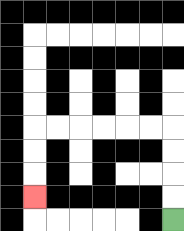{'start': '[7, 9]', 'end': '[1, 8]', 'path_directions': 'U,U,U,U,L,L,L,L,L,L,D,D,D', 'path_coordinates': '[[7, 9], [7, 8], [7, 7], [7, 6], [7, 5], [6, 5], [5, 5], [4, 5], [3, 5], [2, 5], [1, 5], [1, 6], [1, 7], [1, 8]]'}